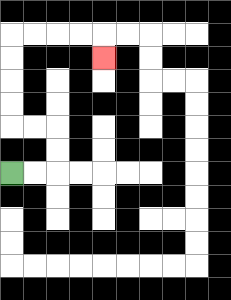{'start': '[0, 7]', 'end': '[4, 2]', 'path_directions': 'R,R,U,U,L,L,U,U,U,U,R,R,R,R,D', 'path_coordinates': '[[0, 7], [1, 7], [2, 7], [2, 6], [2, 5], [1, 5], [0, 5], [0, 4], [0, 3], [0, 2], [0, 1], [1, 1], [2, 1], [3, 1], [4, 1], [4, 2]]'}